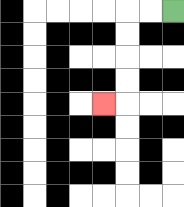{'start': '[7, 0]', 'end': '[4, 4]', 'path_directions': 'L,L,D,D,D,D,L', 'path_coordinates': '[[7, 0], [6, 0], [5, 0], [5, 1], [5, 2], [5, 3], [5, 4], [4, 4]]'}